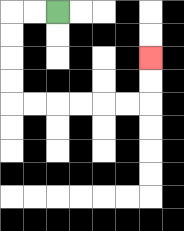{'start': '[2, 0]', 'end': '[6, 2]', 'path_directions': 'L,L,D,D,D,D,R,R,R,R,R,R,U,U', 'path_coordinates': '[[2, 0], [1, 0], [0, 0], [0, 1], [0, 2], [0, 3], [0, 4], [1, 4], [2, 4], [3, 4], [4, 4], [5, 4], [6, 4], [6, 3], [6, 2]]'}